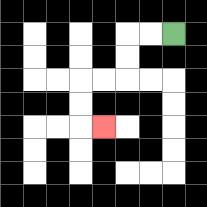{'start': '[7, 1]', 'end': '[4, 5]', 'path_directions': 'L,L,D,D,L,L,D,D,R', 'path_coordinates': '[[7, 1], [6, 1], [5, 1], [5, 2], [5, 3], [4, 3], [3, 3], [3, 4], [3, 5], [4, 5]]'}